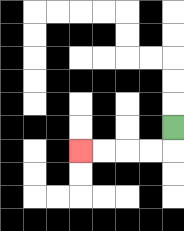{'start': '[7, 5]', 'end': '[3, 6]', 'path_directions': 'D,L,L,L,L', 'path_coordinates': '[[7, 5], [7, 6], [6, 6], [5, 6], [4, 6], [3, 6]]'}